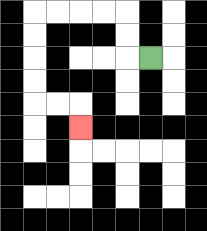{'start': '[6, 2]', 'end': '[3, 5]', 'path_directions': 'L,U,U,L,L,L,L,D,D,D,D,R,R,D', 'path_coordinates': '[[6, 2], [5, 2], [5, 1], [5, 0], [4, 0], [3, 0], [2, 0], [1, 0], [1, 1], [1, 2], [1, 3], [1, 4], [2, 4], [3, 4], [3, 5]]'}